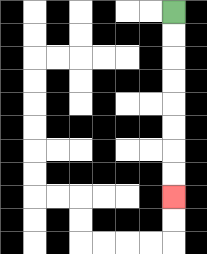{'start': '[7, 0]', 'end': '[7, 8]', 'path_directions': 'D,D,D,D,D,D,D,D', 'path_coordinates': '[[7, 0], [7, 1], [7, 2], [7, 3], [7, 4], [7, 5], [7, 6], [7, 7], [7, 8]]'}